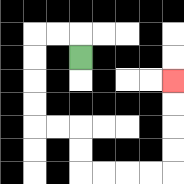{'start': '[3, 2]', 'end': '[7, 3]', 'path_directions': 'U,L,L,D,D,D,D,R,R,D,D,R,R,R,R,U,U,U,U', 'path_coordinates': '[[3, 2], [3, 1], [2, 1], [1, 1], [1, 2], [1, 3], [1, 4], [1, 5], [2, 5], [3, 5], [3, 6], [3, 7], [4, 7], [5, 7], [6, 7], [7, 7], [7, 6], [7, 5], [7, 4], [7, 3]]'}